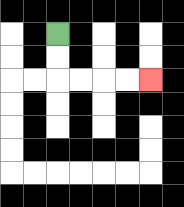{'start': '[2, 1]', 'end': '[6, 3]', 'path_directions': 'D,D,R,R,R,R', 'path_coordinates': '[[2, 1], [2, 2], [2, 3], [3, 3], [4, 3], [5, 3], [6, 3]]'}